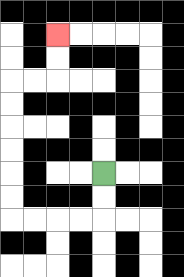{'start': '[4, 7]', 'end': '[2, 1]', 'path_directions': 'D,D,L,L,L,L,U,U,U,U,U,U,R,R,U,U', 'path_coordinates': '[[4, 7], [4, 8], [4, 9], [3, 9], [2, 9], [1, 9], [0, 9], [0, 8], [0, 7], [0, 6], [0, 5], [0, 4], [0, 3], [1, 3], [2, 3], [2, 2], [2, 1]]'}